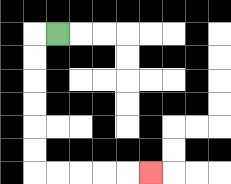{'start': '[2, 1]', 'end': '[6, 7]', 'path_directions': 'L,D,D,D,D,D,D,R,R,R,R,R', 'path_coordinates': '[[2, 1], [1, 1], [1, 2], [1, 3], [1, 4], [1, 5], [1, 6], [1, 7], [2, 7], [3, 7], [4, 7], [5, 7], [6, 7]]'}